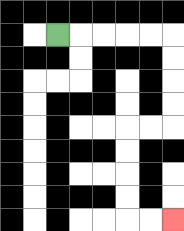{'start': '[2, 1]', 'end': '[7, 9]', 'path_directions': 'R,R,R,R,R,D,D,D,D,L,L,D,D,D,D,R,R', 'path_coordinates': '[[2, 1], [3, 1], [4, 1], [5, 1], [6, 1], [7, 1], [7, 2], [7, 3], [7, 4], [7, 5], [6, 5], [5, 5], [5, 6], [5, 7], [5, 8], [5, 9], [6, 9], [7, 9]]'}